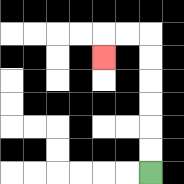{'start': '[6, 7]', 'end': '[4, 2]', 'path_directions': 'U,U,U,U,U,U,L,L,D', 'path_coordinates': '[[6, 7], [6, 6], [6, 5], [6, 4], [6, 3], [6, 2], [6, 1], [5, 1], [4, 1], [4, 2]]'}